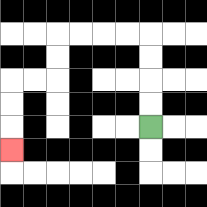{'start': '[6, 5]', 'end': '[0, 6]', 'path_directions': 'U,U,U,U,L,L,L,L,D,D,L,L,D,D,D', 'path_coordinates': '[[6, 5], [6, 4], [6, 3], [6, 2], [6, 1], [5, 1], [4, 1], [3, 1], [2, 1], [2, 2], [2, 3], [1, 3], [0, 3], [0, 4], [0, 5], [0, 6]]'}